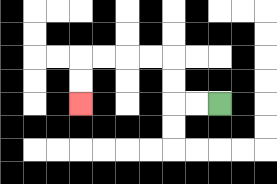{'start': '[9, 4]', 'end': '[3, 4]', 'path_directions': 'L,L,U,U,L,L,L,L,D,D', 'path_coordinates': '[[9, 4], [8, 4], [7, 4], [7, 3], [7, 2], [6, 2], [5, 2], [4, 2], [3, 2], [3, 3], [3, 4]]'}